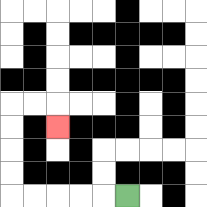{'start': '[5, 8]', 'end': '[2, 5]', 'path_directions': 'L,L,L,L,L,U,U,U,U,R,R,D', 'path_coordinates': '[[5, 8], [4, 8], [3, 8], [2, 8], [1, 8], [0, 8], [0, 7], [0, 6], [0, 5], [0, 4], [1, 4], [2, 4], [2, 5]]'}